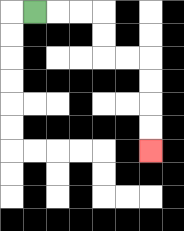{'start': '[1, 0]', 'end': '[6, 6]', 'path_directions': 'R,R,R,D,D,R,R,D,D,D,D', 'path_coordinates': '[[1, 0], [2, 0], [3, 0], [4, 0], [4, 1], [4, 2], [5, 2], [6, 2], [6, 3], [6, 4], [6, 5], [6, 6]]'}